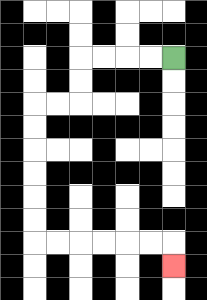{'start': '[7, 2]', 'end': '[7, 11]', 'path_directions': 'L,L,L,L,D,D,L,L,D,D,D,D,D,D,R,R,R,R,R,R,D', 'path_coordinates': '[[7, 2], [6, 2], [5, 2], [4, 2], [3, 2], [3, 3], [3, 4], [2, 4], [1, 4], [1, 5], [1, 6], [1, 7], [1, 8], [1, 9], [1, 10], [2, 10], [3, 10], [4, 10], [5, 10], [6, 10], [7, 10], [7, 11]]'}